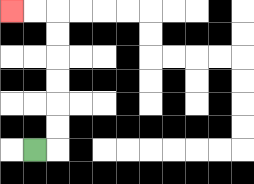{'start': '[1, 6]', 'end': '[0, 0]', 'path_directions': 'R,U,U,U,U,U,U,L,L', 'path_coordinates': '[[1, 6], [2, 6], [2, 5], [2, 4], [2, 3], [2, 2], [2, 1], [2, 0], [1, 0], [0, 0]]'}